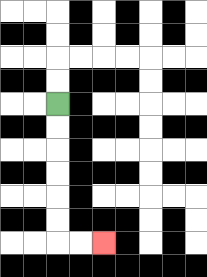{'start': '[2, 4]', 'end': '[4, 10]', 'path_directions': 'D,D,D,D,D,D,R,R', 'path_coordinates': '[[2, 4], [2, 5], [2, 6], [2, 7], [2, 8], [2, 9], [2, 10], [3, 10], [4, 10]]'}